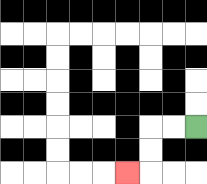{'start': '[8, 5]', 'end': '[5, 7]', 'path_directions': 'L,L,D,D,L', 'path_coordinates': '[[8, 5], [7, 5], [6, 5], [6, 6], [6, 7], [5, 7]]'}